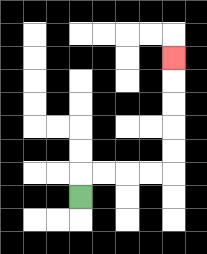{'start': '[3, 8]', 'end': '[7, 2]', 'path_directions': 'U,R,R,R,R,U,U,U,U,U', 'path_coordinates': '[[3, 8], [3, 7], [4, 7], [5, 7], [6, 7], [7, 7], [7, 6], [7, 5], [7, 4], [7, 3], [7, 2]]'}